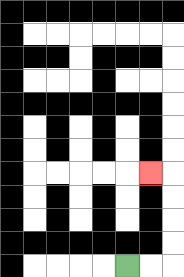{'start': '[5, 11]', 'end': '[6, 7]', 'path_directions': 'R,R,U,U,U,U,L', 'path_coordinates': '[[5, 11], [6, 11], [7, 11], [7, 10], [7, 9], [7, 8], [7, 7], [6, 7]]'}